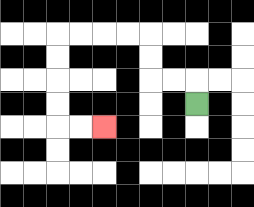{'start': '[8, 4]', 'end': '[4, 5]', 'path_directions': 'U,L,L,U,U,L,L,L,L,D,D,D,D,R,R', 'path_coordinates': '[[8, 4], [8, 3], [7, 3], [6, 3], [6, 2], [6, 1], [5, 1], [4, 1], [3, 1], [2, 1], [2, 2], [2, 3], [2, 4], [2, 5], [3, 5], [4, 5]]'}